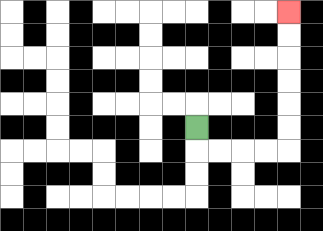{'start': '[8, 5]', 'end': '[12, 0]', 'path_directions': 'D,R,R,R,R,U,U,U,U,U,U', 'path_coordinates': '[[8, 5], [8, 6], [9, 6], [10, 6], [11, 6], [12, 6], [12, 5], [12, 4], [12, 3], [12, 2], [12, 1], [12, 0]]'}